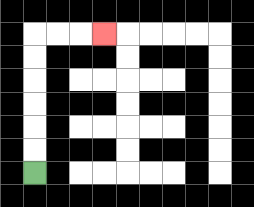{'start': '[1, 7]', 'end': '[4, 1]', 'path_directions': 'U,U,U,U,U,U,R,R,R', 'path_coordinates': '[[1, 7], [1, 6], [1, 5], [1, 4], [1, 3], [1, 2], [1, 1], [2, 1], [3, 1], [4, 1]]'}